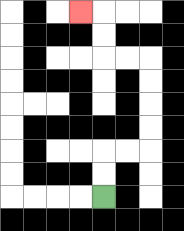{'start': '[4, 8]', 'end': '[3, 0]', 'path_directions': 'U,U,R,R,U,U,U,U,L,L,U,U,L', 'path_coordinates': '[[4, 8], [4, 7], [4, 6], [5, 6], [6, 6], [6, 5], [6, 4], [6, 3], [6, 2], [5, 2], [4, 2], [4, 1], [4, 0], [3, 0]]'}